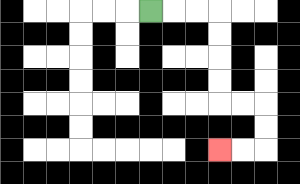{'start': '[6, 0]', 'end': '[9, 6]', 'path_directions': 'R,R,R,D,D,D,D,R,R,D,D,L,L', 'path_coordinates': '[[6, 0], [7, 0], [8, 0], [9, 0], [9, 1], [9, 2], [9, 3], [9, 4], [10, 4], [11, 4], [11, 5], [11, 6], [10, 6], [9, 6]]'}